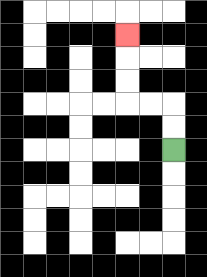{'start': '[7, 6]', 'end': '[5, 1]', 'path_directions': 'U,U,L,L,U,U,U', 'path_coordinates': '[[7, 6], [7, 5], [7, 4], [6, 4], [5, 4], [5, 3], [5, 2], [5, 1]]'}